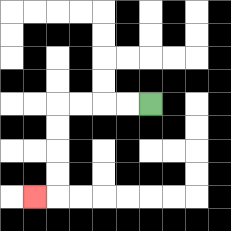{'start': '[6, 4]', 'end': '[1, 8]', 'path_directions': 'L,L,L,L,D,D,D,D,L', 'path_coordinates': '[[6, 4], [5, 4], [4, 4], [3, 4], [2, 4], [2, 5], [2, 6], [2, 7], [2, 8], [1, 8]]'}